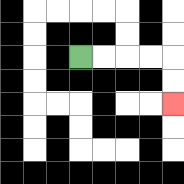{'start': '[3, 2]', 'end': '[7, 4]', 'path_directions': 'R,R,R,R,D,D', 'path_coordinates': '[[3, 2], [4, 2], [5, 2], [6, 2], [7, 2], [7, 3], [7, 4]]'}